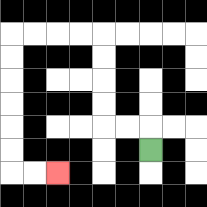{'start': '[6, 6]', 'end': '[2, 7]', 'path_directions': 'U,L,L,U,U,U,U,L,L,L,L,D,D,D,D,D,D,R,R', 'path_coordinates': '[[6, 6], [6, 5], [5, 5], [4, 5], [4, 4], [4, 3], [4, 2], [4, 1], [3, 1], [2, 1], [1, 1], [0, 1], [0, 2], [0, 3], [0, 4], [0, 5], [0, 6], [0, 7], [1, 7], [2, 7]]'}